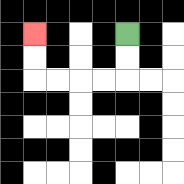{'start': '[5, 1]', 'end': '[1, 1]', 'path_directions': 'D,D,L,L,L,L,U,U', 'path_coordinates': '[[5, 1], [5, 2], [5, 3], [4, 3], [3, 3], [2, 3], [1, 3], [1, 2], [1, 1]]'}